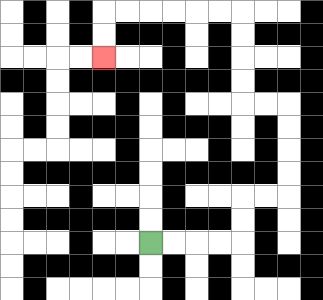{'start': '[6, 10]', 'end': '[4, 2]', 'path_directions': 'R,R,R,R,U,U,R,R,U,U,U,U,L,L,U,U,U,U,L,L,L,L,L,L,D,D', 'path_coordinates': '[[6, 10], [7, 10], [8, 10], [9, 10], [10, 10], [10, 9], [10, 8], [11, 8], [12, 8], [12, 7], [12, 6], [12, 5], [12, 4], [11, 4], [10, 4], [10, 3], [10, 2], [10, 1], [10, 0], [9, 0], [8, 0], [7, 0], [6, 0], [5, 0], [4, 0], [4, 1], [4, 2]]'}